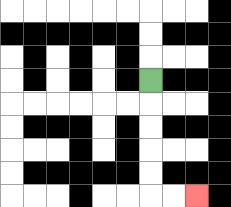{'start': '[6, 3]', 'end': '[8, 8]', 'path_directions': 'D,D,D,D,D,R,R', 'path_coordinates': '[[6, 3], [6, 4], [6, 5], [6, 6], [6, 7], [6, 8], [7, 8], [8, 8]]'}